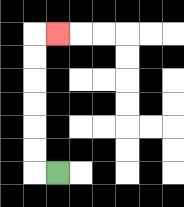{'start': '[2, 7]', 'end': '[2, 1]', 'path_directions': 'L,U,U,U,U,U,U,R', 'path_coordinates': '[[2, 7], [1, 7], [1, 6], [1, 5], [1, 4], [1, 3], [1, 2], [1, 1], [2, 1]]'}